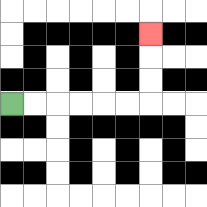{'start': '[0, 4]', 'end': '[6, 1]', 'path_directions': 'R,R,R,R,R,R,U,U,U', 'path_coordinates': '[[0, 4], [1, 4], [2, 4], [3, 4], [4, 4], [5, 4], [6, 4], [6, 3], [6, 2], [6, 1]]'}